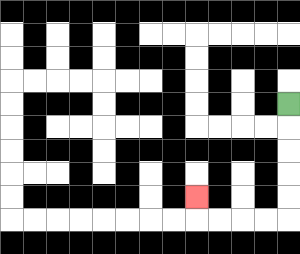{'start': '[12, 4]', 'end': '[8, 8]', 'path_directions': 'D,D,D,D,D,L,L,L,L,U', 'path_coordinates': '[[12, 4], [12, 5], [12, 6], [12, 7], [12, 8], [12, 9], [11, 9], [10, 9], [9, 9], [8, 9], [8, 8]]'}